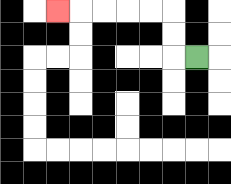{'start': '[8, 2]', 'end': '[2, 0]', 'path_directions': 'L,U,U,L,L,L,L,L', 'path_coordinates': '[[8, 2], [7, 2], [7, 1], [7, 0], [6, 0], [5, 0], [4, 0], [3, 0], [2, 0]]'}